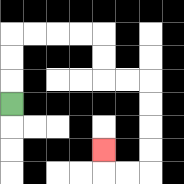{'start': '[0, 4]', 'end': '[4, 6]', 'path_directions': 'U,U,U,R,R,R,R,D,D,R,R,D,D,D,D,L,L,U', 'path_coordinates': '[[0, 4], [0, 3], [0, 2], [0, 1], [1, 1], [2, 1], [3, 1], [4, 1], [4, 2], [4, 3], [5, 3], [6, 3], [6, 4], [6, 5], [6, 6], [6, 7], [5, 7], [4, 7], [4, 6]]'}